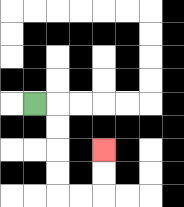{'start': '[1, 4]', 'end': '[4, 6]', 'path_directions': 'R,D,D,D,D,R,R,U,U', 'path_coordinates': '[[1, 4], [2, 4], [2, 5], [2, 6], [2, 7], [2, 8], [3, 8], [4, 8], [4, 7], [4, 6]]'}